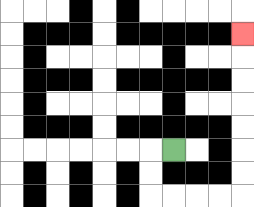{'start': '[7, 6]', 'end': '[10, 1]', 'path_directions': 'L,D,D,R,R,R,R,U,U,U,U,U,U,U', 'path_coordinates': '[[7, 6], [6, 6], [6, 7], [6, 8], [7, 8], [8, 8], [9, 8], [10, 8], [10, 7], [10, 6], [10, 5], [10, 4], [10, 3], [10, 2], [10, 1]]'}